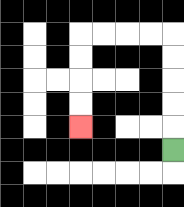{'start': '[7, 6]', 'end': '[3, 5]', 'path_directions': 'U,U,U,U,U,L,L,L,L,D,D,D,D', 'path_coordinates': '[[7, 6], [7, 5], [7, 4], [7, 3], [7, 2], [7, 1], [6, 1], [5, 1], [4, 1], [3, 1], [3, 2], [3, 3], [3, 4], [3, 5]]'}